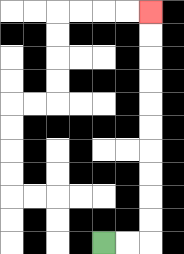{'start': '[4, 10]', 'end': '[6, 0]', 'path_directions': 'R,R,U,U,U,U,U,U,U,U,U,U', 'path_coordinates': '[[4, 10], [5, 10], [6, 10], [6, 9], [6, 8], [6, 7], [6, 6], [6, 5], [6, 4], [6, 3], [6, 2], [6, 1], [6, 0]]'}